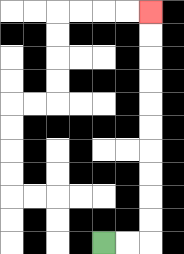{'start': '[4, 10]', 'end': '[6, 0]', 'path_directions': 'R,R,U,U,U,U,U,U,U,U,U,U', 'path_coordinates': '[[4, 10], [5, 10], [6, 10], [6, 9], [6, 8], [6, 7], [6, 6], [6, 5], [6, 4], [6, 3], [6, 2], [6, 1], [6, 0]]'}